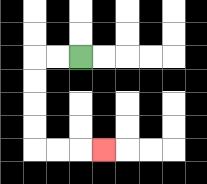{'start': '[3, 2]', 'end': '[4, 6]', 'path_directions': 'L,L,D,D,D,D,R,R,R', 'path_coordinates': '[[3, 2], [2, 2], [1, 2], [1, 3], [1, 4], [1, 5], [1, 6], [2, 6], [3, 6], [4, 6]]'}